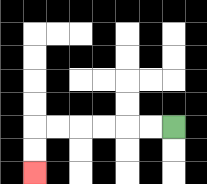{'start': '[7, 5]', 'end': '[1, 7]', 'path_directions': 'L,L,L,L,L,L,D,D', 'path_coordinates': '[[7, 5], [6, 5], [5, 5], [4, 5], [3, 5], [2, 5], [1, 5], [1, 6], [1, 7]]'}